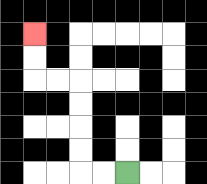{'start': '[5, 7]', 'end': '[1, 1]', 'path_directions': 'L,L,U,U,U,U,L,L,U,U', 'path_coordinates': '[[5, 7], [4, 7], [3, 7], [3, 6], [3, 5], [3, 4], [3, 3], [2, 3], [1, 3], [1, 2], [1, 1]]'}